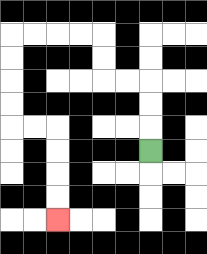{'start': '[6, 6]', 'end': '[2, 9]', 'path_directions': 'U,U,U,L,L,U,U,L,L,L,L,D,D,D,D,R,R,D,D,D,D', 'path_coordinates': '[[6, 6], [6, 5], [6, 4], [6, 3], [5, 3], [4, 3], [4, 2], [4, 1], [3, 1], [2, 1], [1, 1], [0, 1], [0, 2], [0, 3], [0, 4], [0, 5], [1, 5], [2, 5], [2, 6], [2, 7], [2, 8], [2, 9]]'}